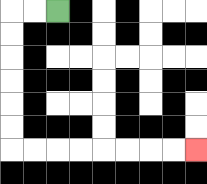{'start': '[2, 0]', 'end': '[8, 6]', 'path_directions': 'L,L,D,D,D,D,D,D,R,R,R,R,R,R,R,R', 'path_coordinates': '[[2, 0], [1, 0], [0, 0], [0, 1], [0, 2], [0, 3], [0, 4], [0, 5], [0, 6], [1, 6], [2, 6], [3, 6], [4, 6], [5, 6], [6, 6], [7, 6], [8, 6]]'}